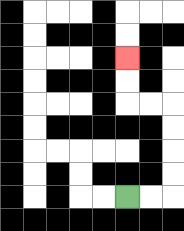{'start': '[5, 8]', 'end': '[5, 2]', 'path_directions': 'R,R,U,U,U,U,L,L,U,U', 'path_coordinates': '[[5, 8], [6, 8], [7, 8], [7, 7], [7, 6], [7, 5], [7, 4], [6, 4], [5, 4], [5, 3], [5, 2]]'}